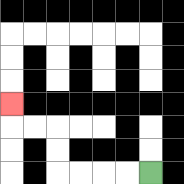{'start': '[6, 7]', 'end': '[0, 4]', 'path_directions': 'L,L,L,L,U,U,L,L,U', 'path_coordinates': '[[6, 7], [5, 7], [4, 7], [3, 7], [2, 7], [2, 6], [2, 5], [1, 5], [0, 5], [0, 4]]'}